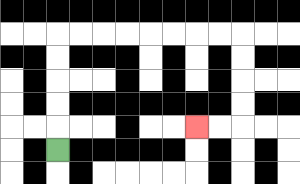{'start': '[2, 6]', 'end': '[8, 5]', 'path_directions': 'U,U,U,U,U,R,R,R,R,R,R,R,R,D,D,D,D,L,L', 'path_coordinates': '[[2, 6], [2, 5], [2, 4], [2, 3], [2, 2], [2, 1], [3, 1], [4, 1], [5, 1], [6, 1], [7, 1], [8, 1], [9, 1], [10, 1], [10, 2], [10, 3], [10, 4], [10, 5], [9, 5], [8, 5]]'}